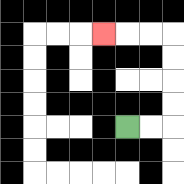{'start': '[5, 5]', 'end': '[4, 1]', 'path_directions': 'R,R,U,U,U,U,L,L,L', 'path_coordinates': '[[5, 5], [6, 5], [7, 5], [7, 4], [7, 3], [7, 2], [7, 1], [6, 1], [5, 1], [4, 1]]'}